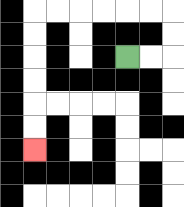{'start': '[5, 2]', 'end': '[1, 6]', 'path_directions': 'R,R,U,U,L,L,L,L,L,L,D,D,D,D,D,D', 'path_coordinates': '[[5, 2], [6, 2], [7, 2], [7, 1], [7, 0], [6, 0], [5, 0], [4, 0], [3, 0], [2, 0], [1, 0], [1, 1], [1, 2], [1, 3], [1, 4], [1, 5], [1, 6]]'}